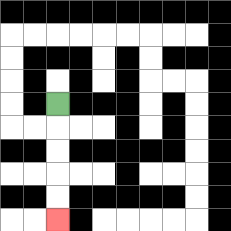{'start': '[2, 4]', 'end': '[2, 9]', 'path_directions': 'D,D,D,D,D', 'path_coordinates': '[[2, 4], [2, 5], [2, 6], [2, 7], [2, 8], [2, 9]]'}